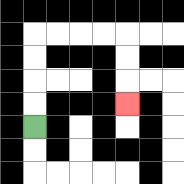{'start': '[1, 5]', 'end': '[5, 4]', 'path_directions': 'U,U,U,U,R,R,R,R,D,D,D', 'path_coordinates': '[[1, 5], [1, 4], [1, 3], [1, 2], [1, 1], [2, 1], [3, 1], [4, 1], [5, 1], [5, 2], [5, 3], [5, 4]]'}